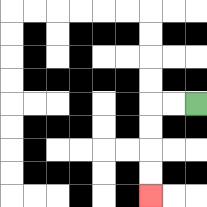{'start': '[8, 4]', 'end': '[6, 8]', 'path_directions': 'L,L,D,D,D,D', 'path_coordinates': '[[8, 4], [7, 4], [6, 4], [6, 5], [6, 6], [6, 7], [6, 8]]'}